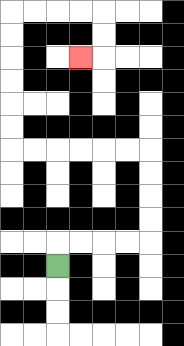{'start': '[2, 11]', 'end': '[3, 2]', 'path_directions': 'U,R,R,R,R,U,U,U,U,L,L,L,L,L,L,U,U,U,U,U,U,R,R,R,R,D,D,L', 'path_coordinates': '[[2, 11], [2, 10], [3, 10], [4, 10], [5, 10], [6, 10], [6, 9], [6, 8], [6, 7], [6, 6], [5, 6], [4, 6], [3, 6], [2, 6], [1, 6], [0, 6], [0, 5], [0, 4], [0, 3], [0, 2], [0, 1], [0, 0], [1, 0], [2, 0], [3, 0], [4, 0], [4, 1], [4, 2], [3, 2]]'}